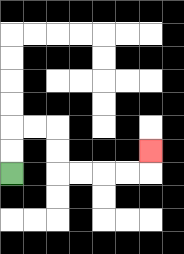{'start': '[0, 7]', 'end': '[6, 6]', 'path_directions': 'U,U,R,R,D,D,R,R,R,R,U', 'path_coordinates': '[[0, 7], [0, 6], [0, 5], [1, 5], [2, 5], [2, 6], [2, 7], [3, 7], [4, 7], [5, 7], [6, 7], [6, 6]]'}